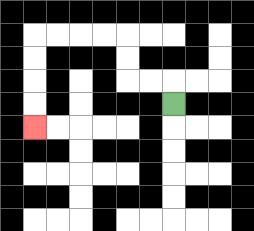{'start': '[7, 4]', 'end': '[1, 5]', 'path_directions': 'U,L,L,U,U,L,L,L,L,D,D,D,D', 'path_coordinates': '[[7, 4], [7, 3], [6, 3], [5, 3], [5, 2], [5, 1], [4, 1], [3, 1], [2, 1], [1, 1], [1, 2], [1, 3], [1, 4], [1, 5]]'}